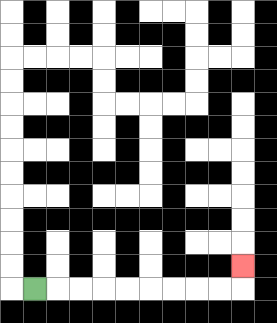{'start': '[1, 12]', 'end': '[10, 11]', 'path_directions': 'R,R,R,R,R,R,R,R,R,U', 'path_coordinates': '[[1, 12], [2, 12], [3, 12], [4, 12], [5, 12], [6, 12], [7, 12], [8, 12], [9, 12], [10, 12], [10, 11]]'}